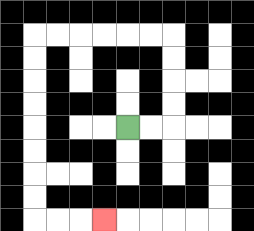{'start': '[5, 5]', 'end': '[4, 9]', 'path_directions': 'R,R,U,U,U,U,L,L,L,L,L,L,D,D,D,D,D,D,D,D,R,R,R', 'path_coordinates': '[[5, 5], [6, 5], [7, 5], [7, 4], [7, 3], [7, 2], [7, 1], [6, 1], [5, 1], [4, 1], [3, 1], [2, 1], [1, 1], [1, 2], [1, 3], [1, 4], [1, 5], [1, 6], [1, 7], [1, 8], [1, 9], [2, 9], [3, 9], [4, 9]]'}